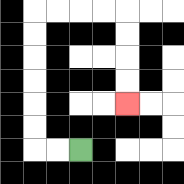{'start': '[3, 6]', 'end': '[5, 4]', 'path_directions': 'L,L,U,U,U,U,U,U,R,R,R,R,D,D,D,D', 'path_coordinates': '[[3, 6], [2, 6], [1, 6], [1, 5], [1, 4], [1, 3], [1, 2], [1, 1], [1, 0], [2, 0], [3, 0], [4, 0], [5, 0], [5, 1], [5, 2], [5, 3], [5, 4]]'}